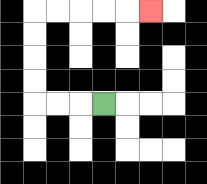{'start': '[4, 4]', 'end': '[6, 0]', 'path_directions': 'L,L,L,U,U,U,U,R,R,R,R,R', 'path_coordinates': '[[4, 4], [3, 4], [2, 4], [1, 4], [1, 3], [1, 2], [1, 1], [1, 0], [2, 0], [3, 0], [4, 0], [5, 0], [6, 0]]'}